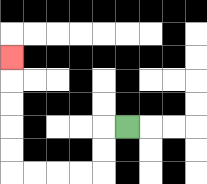{'start': '[5, 5]', 'end': '[0, 2]', 'path_directions': 'L,D,D,L,L,L,L,U,U,U,U,U', 'path_coordinates': '[[5, 5], [4, 5], [4, 6], [4, 7], [3, 7], [2, 7], [1, 7], [0, 7], [0, 6], [0, 5], [0, 4], [0, 3], [0, 2]]'}